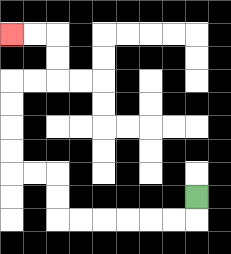{'start': '[8, 8]', 'end': '[0, 1]', 'path_directions': 'D,L,L,L,L,L,L,U,U,L,L,U,U,U,U,R,R,U,U,L,L', 'path_coordinates': '[[8, 8], [8, 9], [7, 9], [6, 9], [5, 9], [4, 9], [3, 9], [2, 9], [2, 8], [2, 7], [1, 7], [0, 7], [0, 6], [0, 5], [0, 4], [0, 3], [1, 3], [2, 3], [2, 2], [2, 1], [1, 1], [0, 1]]'}